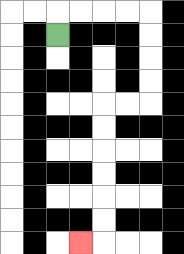{'start': '[2, 1]', 'end': '[3, 10]', 'path_directions': 'U,R,R,R,R,D,D,D,D,L,L,D,D,D,D,D,D,L', 'path_coordinates': '[[2, 1], [2, 0], [3, 0], [4, 0], [5, 0], [6, 0], [6, 1], [6, 2], [6, 3], [6, 4], [5, 4], [4, 4], [4, 5], [4, 6], [4, 7], [4, 8], [4, 9], [4, 10], [3, 10]]'}